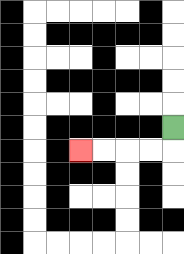{'start': '[7, 5]', 'end': '[3, 6]', 'path_directions': 'D,L,L,L,L', 'path_coordinates': '[[7, 5], [7, 6], [6, 6], [5, 6], [4, 6], [3, 6]]'}